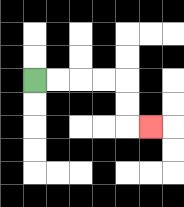{'start': '[1, 3]', 'end': '[6, 5]', 'path_directions': 'R,R,R,R,D,D,R', 'path_coordinates': '[[1, 3], [2, 3], [3, 3], [4, 3], [5, 3], [5, 4], [5, 5], [6, 5]]'}